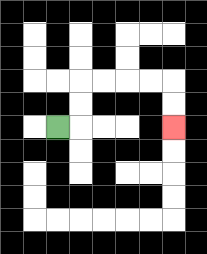{'start': '[2, 5]', 'end': '[7, 5]', 'path_directions': 'R,U,U,R,R,R,R,D,D', 'path_coordinates': '[[2, 5], [3, 5], [3, 4], [3, 3], [4, 3], [5, 3], [6, 3], [7, 3], [7, 4], [7, 5]]'}